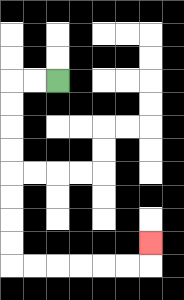{'start': '[2, 3]', 'end': '[6, 10]', 'path_directions': 'L,L,D,D,D,D,D,D,D,D,R,R,R,R,R,R,U', 'path_coordinates': '[[2, 3], [1, 3], [0, 3], [0, 4], [0, 5], [0, 6], [0, 7], [0, 8], [0, 9], [0, 10], [0, 11], [1, 11], [2, 11], [3, 11], [4, 11], [5, 11], [6, 11], [6, 10]]'}